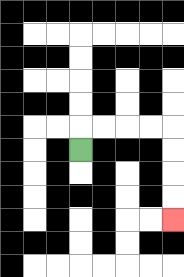{'start': '[3, 6]', 'end': '[7, 9]', 'path_directions': 'U,R,R,R,R,D,D,D,D', 'path_coordinates': '[[3, 6], [3, 5], [4, 5], [5, 5], [6, 5], [7, 5], [7, 6], [7, 7], [7, 8], [7, 9]]'}